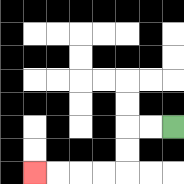{'start': '[7, 5]', 'end': '[1, 7]', 'path_directions': 'L,L,D,D,L,L,L,L', 'path_coordinates': '[[7, 5], [6, 5], [5, 5], [5, 6], [5, 7], [4, 7], [3, 7], [2, 7], [1, 7]]'}